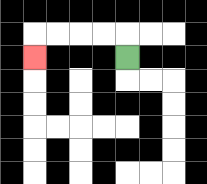{'start': '[5, 2]', 'end': '[1, 2]', 'path_directions': 'U,L,L,L,L,D', 'path_coordinates': '[[5, 2], [5, 1], [4, 1], [3, 1], [2, 1], [1, 1], [1, 2]]'}